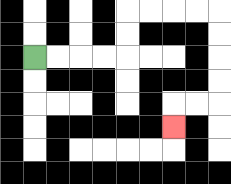{'start': '[1, 2]', 'end': '[7, 5]', 'path_directions': 'R,R,R,R,U,U,R,R,R,R,D,D,D,D,L,L,D', 'path_coordinates': '[[1, 2], [2, 2], [3, 2], [4, 2], [5, 2], [5, 1], [5, 0], [6, 0], [7, 0], [8, 0], [9, 0], [9, 1], [9, 2], [9, 3], [9, 4], [8, 4], [7, 4], [7, 5]]'}